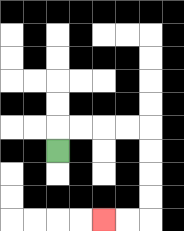{'start': '[2, 6]', 'end': '[4, 9]', 'path_directions': 'U,R,R,R,R,D,D,D,D,L,L', 'path_coordinates': '[[2, 6], [2, 5], [3, 5], [4, 5], [5, 5], [6, 5], [6, 6], [6, 7], [6, 8], [6, 9], [5, 9], [4, 9]]'}